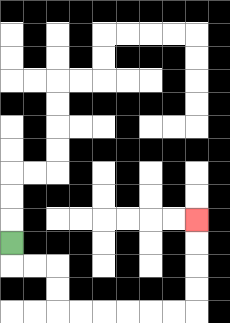{'start': '[0, 10]', 'end': '[8, 9]', 'path_directions': 'D,R,R,D,D,R,R,R,R,R,R,U,U,U,U', 'path_coordinates': '[[0, 10], [0, 11], [1, 11], [2, 11], [2, 12], [2, 13], [3, 13], [4, 13], [5, 13], [6, 13], [7, 13], [8, 13], [8, 12], [8, 11], [8, 10], [8, 9]]'}